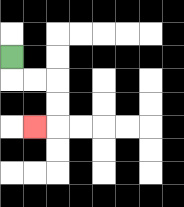{'start': '[0, 2]', 'end': '[1, 5]', 'path_directions': 'D,R,R,D,D,L', 'path_coordinates': '[[0, 2], [0, 3], [1, 3], [2, 3], [2, 4], [2, 5], [1, 5]]'}